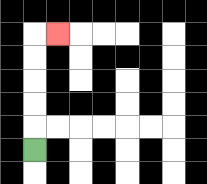{'start': '[1, 6]', 'end': '[2, 1]', 'path_directions': 'U,U,U,U,U,R', 'path_coordinates': '[[1, 6], [1, 5], [1, 4], [1, 3], [1, 2], [1, 1], [2, 1]]'}